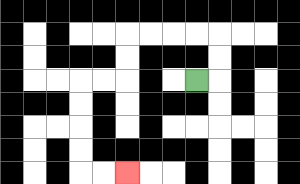{'start': '[8, 3]', 'end': '[5, 7]', 'path_directions': 'R,U,U,L,L,L,L,D,D,L,L,D,D,D,D,R,R', 'path_coordinates': '[[8, 3], [9, 3], [9, 2], [9, 1], [8, 1], [7, 1], [6, 1], [5, 1], [5, 2], [5, 3], [4, 3], [3, 3], [3, 4], [3, 5], [3, 6], [3, 7], [4, 7], [5, 7]]'}